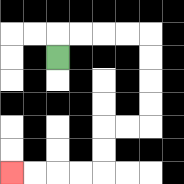{'start': '[2, 2]', 'end': '[0, 7]', 'path_directions': 'U,R,R,R,R,D,D,D,D,L,L,D,D,L,L,L,L', 'path_coordinates': '[[2, 2], [2, 1], [3, 1], [4, 1], [5, 1], [6, 1], [6, 2], [6, 3], [6, 4], [6, 5], [5, 5], [4, 5], [4, 6], [4, 7], [3, 7], [2, 7], [1, 7], [0, 7]]'}